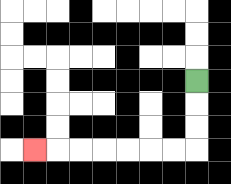{'start': '[8, 3]', 'end': '[1, 6]', 'path_directions': 'D,D,D,L,L,L,L,L,L,L', 'path_coordinates': '[[8, 3], [8, 4], [8, 5], [8, 6], [7, 6], [6, 6], [5, 6], [4, 6], [3, 6], [2, 6], [1, 6]]'}